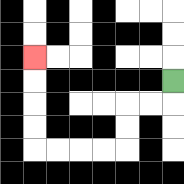{'start': '[7, 3]', 'end': '[1, 2]', 'path_directions': 'D,L,L,D,D,L,L,L,L,U,U,U,U', 'path_coordinates': '[[7, 3], [7, 4], [6, 4], [5, 4], [5, 5], [5, 6], [4, 6], [3, 6], [2, 6], [1, 6], [1, 5], [1, 4], [1, 3], [1, 2]]'}